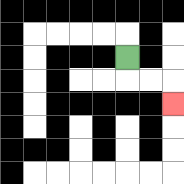{'start': '[5, 2]', 'end': '[7, 4]', 'path_directions': 'D,R,R,D', 'path_coordinates': '[[5, 2], [5, 3], [6, 3], [7, 3], [7, 4]]'}